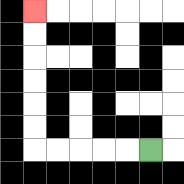{'start': '[6, 6]', 'end': '[1, 0]', 'path_directions': 'L,L,L,L,L,U,U,U,U,U,U', 'path_coordinates': '[[6, 6], [5, 6], [4, 6], [3, 6], [2, 6], [1, 6], [1, 5], [1, 4], [1, 3], [1, 2], [1, 1], [1, 0]]'}